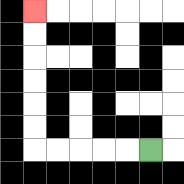{'start': '[6, 6]', 'end': '[1, 0]', 'path_directions': 'L,L,L,L,L,U,U,U,U,U,U', 'path_coordinates': '[[6, 6], [5, 6], [4, 6], [3, 6], [2, 6], [1, 6], [1, 5], [1, 4], [1, 3], [1, 2], [1, 1], [1, 0]]'}